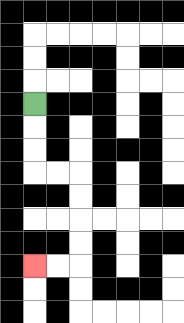{'start': '[1, 4]', 'end': '[1, 11]', 'path_directions': 'D,D,D,R,R,D,D,D,D,L,L', 'path_coordinates': '[[1, 4], [1, 5], [1, 6], [1, 7], [2, 7], [3, 7], [3, 8], [3, 9], [3, 10], [3, 11], [2, 11], [1, 11]]'}